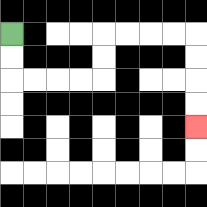{'start': '[0, 1]', 'end': '[8, 5]', 'path_directions': 'D,D,R,R,R,R,U,U,R,R,R,R,D,D,D,D', 'path_coordinates': '[[0, 1], [0, 2], [0, 3], [1, 3], [2, 3], [3, 3], [4, 3], [4, 2], [4, 1], [5, 1], [6, 1], [7, 1], [8, 1], [8, 2], [8, 3], [8, 4], [8, 5]]'}